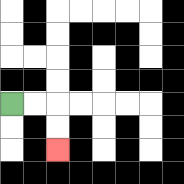{'start': '[0, 4]', 'end': '[2, 6]', 'path_directions': 'R,R,D,D', 'path_coordinates': '[[0, 4], [1, 4], [2, 4], [2, 5], [2, 6]]'}